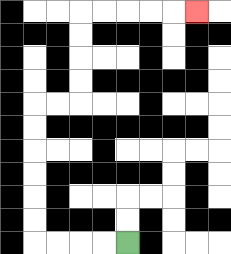{'start': '[5, 10]', 'end': '[8, 0]', 'path_directions': 'L,L,L,L,U,U,U,U,U,U,R,R,U,U,U,U,R,R,R,R,R', 'path_coordinates': '[[5, 10], [4, 10], [3, 10], [2, 10], [1, 10], [1, 9], [1, 8], [1, 7], [1, 6], [1, 5], [1, 4], [2, 4], [3, 4], [3, 3], [3, 2], [3, 1], [3, 0], [4, 0], [5, 0], [6, 0], [7, 0], [8, 0]]'}